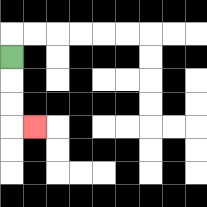{'start': '[0, 2]', 'end': '[1, 5]', 'path_directions': 'D,D,D,R', 'path_coordinates': '[[0, 2], [0, 3], [0, 4], [0, 5], [1, 5]]'}